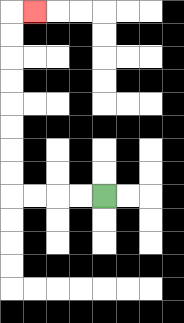{'start': '[4, 8]', 'end': '[1, 0]', 'path_directions': 'L,L,L,L,U,U,U,U,U,U,U,U,R', 'path_coordinates': '[[4, 8], [3, 8], [2, 8], [1, 8], [0, 8], [0, 7], [0, 6], [0, 5], [0, 4], [0, 3], [0, 2], [0, 1], [0, 0], [1, 0]]'}